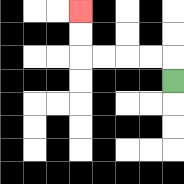{'start': '[7, 3]', 'end': '[3, 0]', 'path_directions': 'U,L,L,L,L,U,U', 'path_coordinates': '[[7, 3], [7, 2], [6, 2], [5, 2], [4, 2], [3, 2], [3, 1], [3, 0]]'}